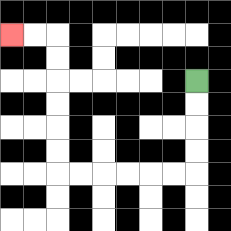{'start': '[8, 3]', 'end': '[0, 1]', 'path_directions': 'D,D,D,D,L,L,L,L,L,L,U,U,U,U,U,U,L,L', 'path_coordinates': '[[8, 3], [8, 4], [8, 5], [8, 6], [8, 7], [7, 7], [6, 7], [5, 7], [4, 7], [3, 7], [2, 7], [2, 6], [2, 5], [2, 4], [2, 3], [2, 2], [2, 1], [1, 1], [0, 1]]'}